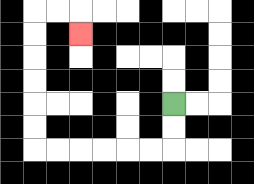{'start': '[7, 4]', 'end': '[3, 1]', 'path_directions': 'D,D,L,L,L,L,L,L,U,U,U,U,U,U,R,R,D', 'path_coordinates': '[[7, 4], [7, 5], [7, 6], [6, 6], [5, 6], [4, 6], [3, 6], [2, 6], [1, 6], [1, 5], [1, 4], [1, 3], [1, 2], [1, 1], [1, 0], [2, 0], [3, 0], [3, 1]]'}